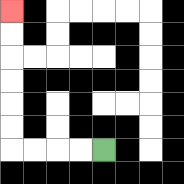{'start': '[4, 6]', 'end': '[0, 0]', 'path_directions': 'L,L,L,L,U,U,U,U,U,U', 'path_coordinates': '[[4, 6], [3, 6], [2, 6], [1, 6], [0, 6], [0, 5], [0, 4], [0, 3], [0, 2], [0, 1], [0, 0]]'}